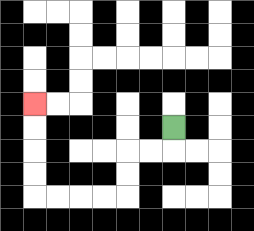{'start': '[7, 5]', 'end': '[1, 4]', 'path_directions': 'D,L,L,D,D,L,L,L,L,U,U,U,U', 'path_coordinates': '[[7, 5], [7, 6], [6, 6], [5, 6], [5, 7], [5, 8], [4, 8], [3, 8], [2, 8], [1, 8], [1, 7], [1, 6], [1, 5], [1, 4]]'}